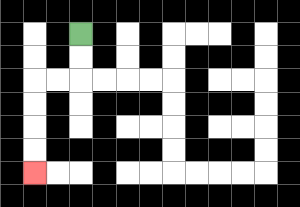{'start': '[3, 1]', 'end': '[1, 7]', 'path_directions': 'D,D,L,L,D,D,D,D', 'path_coordinates': '[[3, 1], [3, 2], [3, 3], [2, 3], [1, 3], [1, 4], [1, 5], [1, 6], [1, 7]]'}